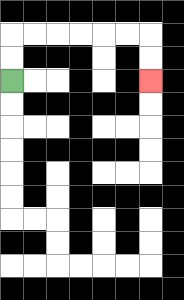{'start': '[0, 3]', 'end': '[6, 3]', 'path_directions': 'U,U,R,R,R,R,R,R,D,D', 'path_coordinates': '[[0, 3], [0, 2], [0, 1], [1, 1], [2, 1], [3, 1], [4, 1], [5, 1], [6, 1], [6, 2], [6, 3]]'}